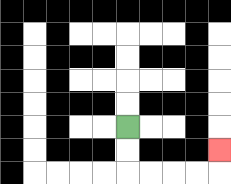{'start': '[5, 5]', 'end': '[9, 6]', 'path_directions': 'D,D,R,R,R,R,U', 'path_coordinates': '[[5, 5], [5, 6], [5, 7], [6, 7], [7, 7], [8, 7], [9, 7], [9, 6]]'}